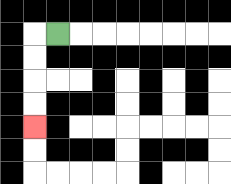{'start': '[2, 1]', 'end': '[1, 5]', 'path_directions': 'L,D,D,D,D', 'path_coordinates': '[[2, 1], [1, 1], [1, 2], [1, 3], [1, 4], [1, 5]]'}